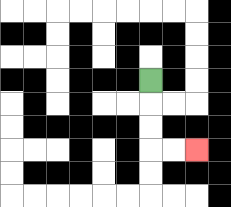{'start': '[6, 3]', 'end': '[8, 6]', 'path_directions': 'D,D,D,R,R', 'path_coordinates': '[[6, 3], [6, 4], [6, 5], [6, 6], [7, 6], [8, 6]]'}